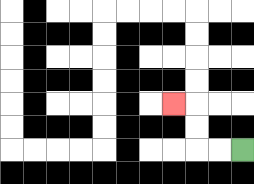{'start': '[10, 6]', 'end': '[7, 4]', 'path_directions': 'L,L,U,U,L', 'path_coordinates': '[[10, 6], [9, 6], [8, 6], [8, 5], [8, 4], [7, 4]]'}